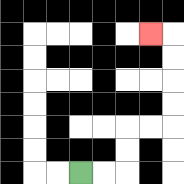{'start': '[3, 7]', 'end': '[6, 1]', 'path_directions': 'R,R,U,U,R,R,U,U,U,U,L', 'path_coordinates': '[[3, 7], [4, 7], [5, 7], [5, 6], [5, 5], [6, 5], [7, 5], [7, 4], [7, 3], [7, 2], [7, 1], [6, 1]]'}